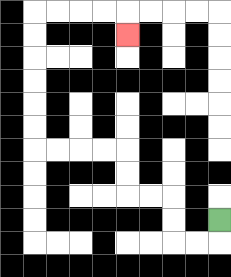{'start': '[9, 9]', 'end': '[5, 1]', 'path_directions': 'D,L,L,U,U,L,L,U,U,L,L,L,L,U,U,U,U,U,U,R,R,R,R,D', 'path_coordinates': '[[9, 9], [9, 10], [8, 10], [7, 10], [7, 9], [7, 8], [6, 8], [5, 8], [5, 7], [5, 6], [4, 6], [3, 6], [2, 6], [1, 6], [1, 5], [1, 4], [1, 3], [1, 2], [1, 1], [1, 0], [2, 0], [3, 0], [4, 0], [5, 0], [5, 1]]'}